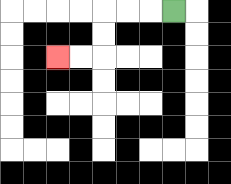{'start': '[7, 0]', 'end': '[2, 2]', 'path_directions': 'L,L,L,D,D,L,L', 'path_coordinates': '[[7, 0], [6, 0], [5, 0], [4, 0], [4, 1], [4, 2], [3, 2], [2, 2]]'}